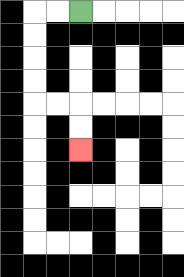{'start': '[3, 0]', 'end': '[3, 6]', 'path_directions': 'L,L,D,D,D,D,R,R,D,D', 'path_coordinates': '[[3, 0], [2, 0], [1, 0], [1, 1], [1, 2], [1, 3], [1, 4], [2, 4], [3, 4], [3, 5], [3, 6]]'}